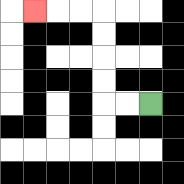{'start': '[6, 4]', 'end': '[1, 0]', 'path_directions': 'L,L,U,U,U,U,L,L,L', 'path_coordinates': '[[6, 4], [5, 4], [4, 4], [4, 3], [4, 2], [4, 1], [4, 0], [3, 0], [2, 0], [1, 0]]'}